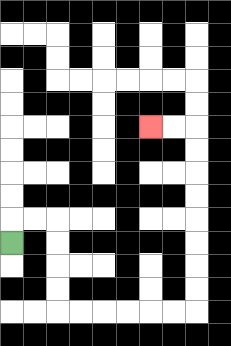{'start': '[0, 10]', 'end': '[6, 5]', 'path_directions': 'U,R,R,D,D,D,D,R,R,R,R,R,R,U,U,U,U,U,U,U,U,L,L', 'path_coordinates': '[[0, 10], [0, 9], [1, 9], [2, 9], [2, 10], [2, 11], [2, 12], [2, 13], [3, 13], [4, 13], [5, 13], [6, 13], [7, 13], [8, 13], [8, 12], [8, 11], [8, 10], [8, 9], [8, 8], [8, 7], [8, 6], [8, 5], [7, 5], [6, 5]]'}